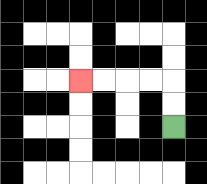{'start': '[7, 5]', 'end': '[3, 3]', 'path_directions': 'U,U,L,L,L,L', 'path_coordinates': '[[7, 5], [7, 4], [7, 3], [6, 3], [5, 3], [4, 3], [3, 3]]'}